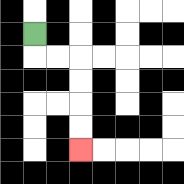{'start': '[1, 1]', 'end': '[3, 6]', 'path_directions': 'D,R,R,D,D,D,D', 'path_coordinates': '[[1, 1], [1, 2], [2, 2], [3, 2], [3, 3], [3, 4], [3, 5], [3, 6]]'}